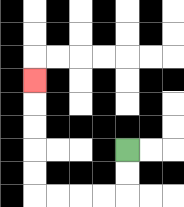{'start': '[5, 6]', 'end': '[1, 3]', 'path_directions': 'D,D,L,L,L,L,U,U,U,U,U', 'path_coordinates': '[[5, 6], [5, 7], [5, 8], [4, 8], [3, 8], [2, 8], [1, 8], [1, 7], [1, 6], [1, 5], [1, 4], [1, 3]]'}